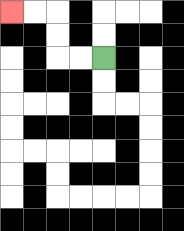{'start': '[4, 2]', 'end': '[0, 0]', 'path_directions': 'L,L,U,U,L,L', 'path_coordinates': '[[4, 2], [3, 2], [2, 2], [2, 1], [2, 0], [1, 0], [0, 0]]'}